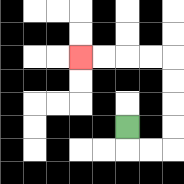{'start': '[5, 5]', 'end': '[3, 2]', 'path_directions': 'D,R,R,U,U,U,U,L,L,L,L', 'path_coordinates': '[[5, 5], [5, 6], [6, 6], [7, 6], [7, 5], [7, 4], [7, 3], [7, 2], [6, 2], [5, 2], [4, 2], [3, 2]]'}